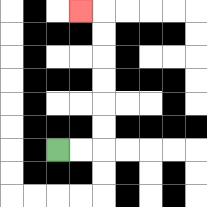{'start': '[2, 6]', 'end': '[3, 0]', 'path_directions': 'R,R,U,U,U,U,U,U,L', 'path_coordinates': '[[2, 6], [3, 6], [4, 6], [4, 5], [4, 4], [4, 3], [4, 2], [4, 1], [4, 0], [3, 0]]'}